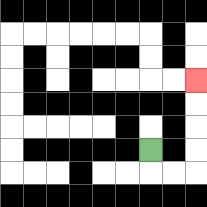{'start': '[6, 6]', 'end': '[8, 3]', 'path_directions': 'D,R,R,U,U,U,U', 'path_coordinates': '[[6, 6], [6, 7], [7, 7], [8, 7], [8, 6], [8, 5], [8, 4], [8, 3]]'}